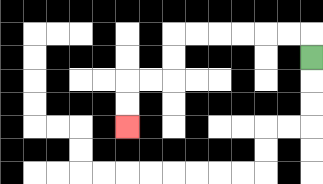{'start': '[13, 2]', 'end': '[5, 5]', 'path_directions': 'U,L,L,L,L,L,L,D,D,L,L,D,D', 'path_coordinates': '[[13, 2], [13, 1], [12, 1], [11, 1], [10, 1], [9, 1], [8, 1], [7, 1], [7, 2], [7, 3], [6, 3], [5, 3], [5, 4], [5, 5]]'}